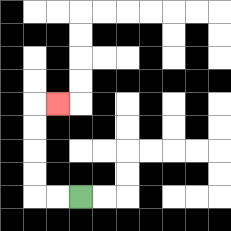{'start': '[3, 8]', 'end': '[2, 4]', 'path_directions': 'L,L,U,U,U,U,R', 'path_coordinates': '[[3, 8], [2, 8], [1, 8], [1, 7], [1, 6], [1, 5], [1, 4], [2, 4]]'}